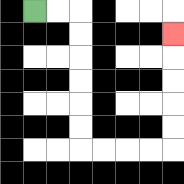{'start': '[1, 0]', 'end': '[7, 1]', 'path_directions': 'R,R,D,D,D,D,D,D,R,R,R,R,U,U,U,U,U', 'path_coordinates': '[[1, 0], [2, 0], [3, 0], [3, 1], [3, 2], [3, 3], [3, 4], [3, 5], [3, 6], [4, 6], [5, 6], [6, 6], [7, 6], [7, 5], [7, 4], [7, 3], [7, 2], [7, 1]]'}